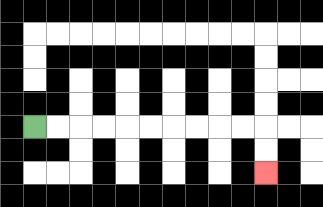{'start': '[1, 5]', 'end': '[11, 7]', 'path_directions': 'R,R,R,R,R,R,R,R,R,R,D,D', 'path_coordinates': '[[1, 5], [2, 5], [3, 5], [4, 5], [5, 5], [6, 5], [7, 5], [8, 5], [9, 5], [10, 5], [11, 5], [11, 6], [11, 7]]'}